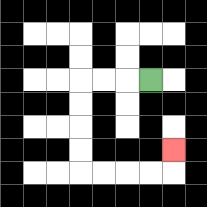{'start': '[6, 3]', 'end': '[7, 6]', 'path_directions': 'L,L,L,D,D,D,D,R,R,R,R,U', 'path_coordinates': '[[6, 3], [5, 3], [4, 3], [3, 3], [3, 4], [3, 5], [3, 6], [3, 7], [4, 7], [5, 7], [6, 7], [7, 7], [7, 6]]'}